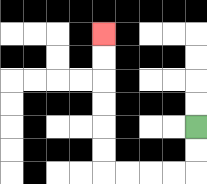{'start': '[8, 5]', 'end': '[4, 1]', 'path_directions': 'D,D,L,L,L,L,U,U,U,U,U,U', 'path_coordinates': '[[8, 5], [8, 6], [8, 7], [7, 7], [6, 7], [5, 7], [4, 7], [4, 6], [4, 5], [4, 4], [4, 3], [4, 2], [4, 1]]'}